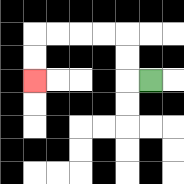{'start': '[6, 3]', 'end': '[1, 3]', 'path_directions': 'L,U,U,L,L,L,L,D,D', 'path_coordinates': '[[6, 3], [5, 3], [5, 2], [5, 1], [4, 1], [3, 1], [2, 1], [1, 1], [1, 2], [1, 3]]'}